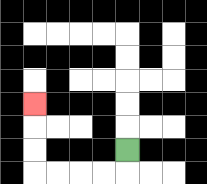{'start': '[5, 6]', 'end': '[1, 4]', 'path_directions': 'D,L,L,L,L,U,U,U', 'path_coordinates': '[[5, 6], [5, 7], [4, 7], [3, 7], [2, 7], [1, 7], [1, 6], [1, 5], [1, 4]]'}